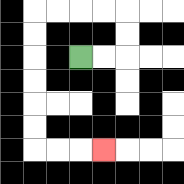{'start': '[3, 2]', 'end': '[4, 6]', 'path_directions': 'R,R,U,U,L,L,L,L,D,D,D,D,D,D,R,R,R', 'path_coordinates': '[[3, 2], [4, 2], [5, 2], [5, 1], [5, 0], [4, 0], [3, 0], [2, 0], [1, 0], [1, 1], [1, 2], [1, 3], [1, 4], [1, 5], [1, 6], [2, 6], [3, 6], [4, 6]]'}